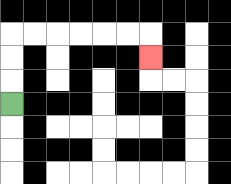{'start': '[0, 4]', 'end': '[6, 2]', 'path_directions': 'U,U,U,R,R,R,R,R,R,D', 'path_coordinates': '[[0, 4], [0, 3], [0, 2], [0, 1], [1, 1], [2, 1], [3, 1], [4, 1], [5, 1], [6, 1], [6, 2]]'}